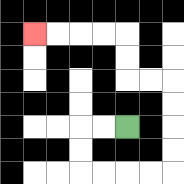{'start': '[5, 5]', 'end': '[1, 1]', 'path_directions': 'L,L,D,D,R,R,R,R,U,U,U,U,L,L,U,U,L,L,L,L', 'path_coordinates': '[[5, 5], [4, 5], [3, 5], [3, 6], [3, 7], [4, 7], [5, 7], [6, 7], [7, 7], [7, 6], [7, 5], [7, 4], [7, 3], [6, 3], [5, 3], [5, 2], [5, 1], [4, 1], [3, 1], [2, 1], [1, 1]]'}